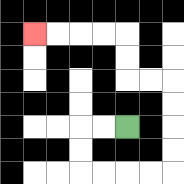{'start': '[5, 5]', 'end': '[1, 1]', 'path_directions': 'L,L,D,D,R,R,R,R,U,U,U,U,L,L,U,U,L,L,L,L', 'path_coordinates': '[[5, 5], [4, 5], [3, 5], [3, 6], [3, 7], [4, 7], [5, 7], [6, 7], [7, 7], [7, 6], [7, 5], [7, 4], [7, 3], [6, 3], [5, 3], [5, 2], [5, 1], [4, 1], [3, 1], [2, 1], [1, 1]]'}